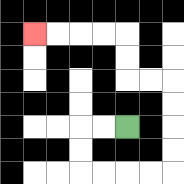{'start': '[5, 5]', 'end': '[1, 1]', 'path_directions': 'L,L,D,D,R,R,R,R,U,U,U,U,L,L,U,U,L,L,L,L', 'path_coordinates': '[[5, 5], [4, 5], [3, 5], [3, 6], [3, 7], [4, 7], [5, 7], [6, 7], [7, 7], [7, 6], [7, 5], [7, 4], [7, 3], [6, 3], [5, 3], [5, 2], [5, 1], [4, 1], [3, 1], [2, 1], [1, 1]]'}